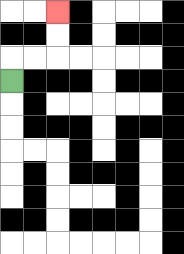{'start': '[0, 3]', 'end': '[2, 0]', 'path_directions': 'U,R,R,U,U', 'path_coordinates': '[[0, 3], [0, 2], [1, 2], [2, 2], [2, 1], [2, 0]]'}